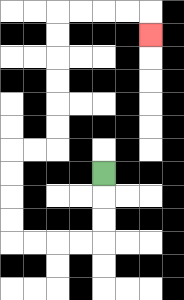{'start': '[4, 7]', 'end': '[6, 1]', 'path_directions': 'D,D,D,L,L,L,L,U,U,U,U,R,R,U,U,U,U,U,U,R,R,R,R,D', 'path_coordinates': '[[4, 7], [4, 8], [4, 9], [4, 10], [3, 10], [2, 10], [1, 10], [0, 10], [0, 9], [0, 8], [0, 7], [0, 6], [1, 6], [2, 6], [2, 5], [2, 4], [2, 3], [2, 2], [2, 1], [2, 0], [3, 0], [4, 0], [5, 0], [6, 0], [6, 1]]'}